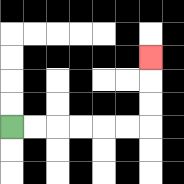{'start': '[0, 5]', 'end': '[6, 2]', 'path_directions': 'R,R,R,R,R,R,U,U,U', 'path_coordinates': '[[0, 5], [1, 5], [2, 5], [3, 5], [4, 5], [5, 5], [6, 5], [6, 4], [6, 3], [6, 2]]'}